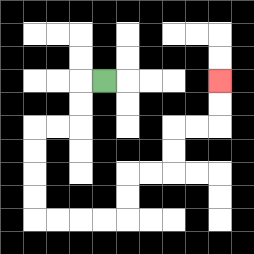{'start': '[4, 3]', 'end': '[9, 3]', 'path_directions': 'L,D,D,L,L,D,D,D,D,R,R,R,R,U,U,R,R,U,U,R,R,U,U', 'path_coordinates': '[[4, 3], [3, 3], [3, 4], [3, 5], [2, 5], [1, 5], [1, 6], [1, 7], [1, 8], [1, 9], [2, 9], [3, 9], [4, 9], [5, 9], [5, 8], [5, 7], [6, 7], [7, 7], [7, 6], [7, 5], [8, 5], [9, 5], [9, 4], [9, 3]]'}